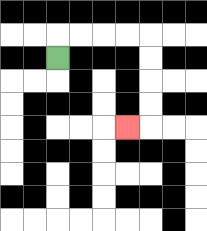{'start': '[2, 2]', 'end': '[5, 5]', 'path_directions': 'U,R,R,R,R,D,D,D,D,L', 'path_coordinates': '[[2, 2], [2, 1], [3, 1], [4, 1], [5, 1], [6, 1], [6, 2], [6, 3], [6, 4], [6, 5], [5, 5]]'}